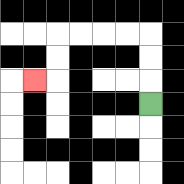{'start': '[6, 4]', 'end': '[1, 3]', 'path_directions': 'U,U,U,L,L,L,L,D,D,L', 'path_coordinates': '[[6, 4], [6, 3], [6, 2], [6, 1], [5, 1], [4, 1], [3, 1], [2, 1], [2, 2], [2, 3], [1, 3]]'}